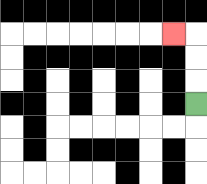{'start': '[8, 4]', 'end': '[7, 1]', 'path_directions': 'U,U,U,L', 'path_coordinates': '[[8, 4], [8, 3], [8, 2], [8, 1], [7, 1]]'}